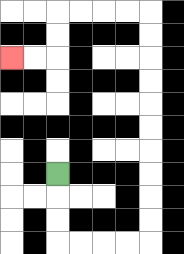{'start': '[2, 7]', 'end': '[0, 2]', 'path_directions': 'D,D,D,R,R,R,R,U,U,U,U,U,U,U,U,U,U,L,L,L,L,D,D,L,L', 'path_coordinates': '[[2, 7], [2, 8], [2, 9], [2, 10], [3, 10], [4, 10], [5, 10], [6, 10], [6, 9], [6, 8], [6, 7], [6, 6], [6, 5], [6, 4], [6, 3], [6, 2], [6, 1], [6, 0], [5, 0], [4, 0], [3, 0], [2, 0], [2, 1], [2, 2], [1, 2], [0, 2]]'}